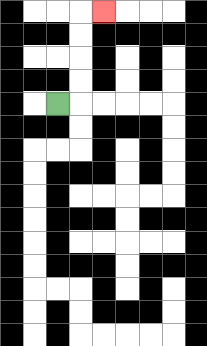{'start': '[2, 4]', 'end': '[4, 0]', 'path_directions': 'R,U,U,U,U,R', 'path_coordinates': '[[2, 4], [3, 4], [3, 3], [3, 2], [3, 1], [3, 0], [4, 0]]'}